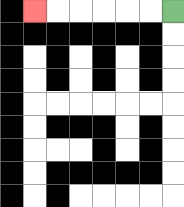{'start': '[7, 0]', 'end': '[1, 0]', 'path_directions': 'L,L,L,L,L,L', 'path_coordinates': '[[7, 0], [6, 0], [5, 0], [4, 0], [3, 0], [2, 0], [1, 0]]'}